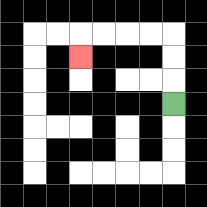{'start': '[7, 4]', 'end': '[3, 2]', 'path_directions': 'U,U,U,L,L,L,L,D', 'path_coordinates': '[[7, 4], [7, 3], [7, 2], [7, 1], [6, 1], [5, 1], [4, 1], [3, 1], [3, 2]]'}